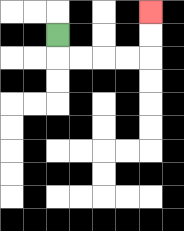{'start': '[2, 1]', 'end': '[6, 0]', 'path_directions': 'D,R,R,R,R,U,U', 'path_coordinates': '[[2, 1], [2, 2], [3, 2], [4, 2], [5, 2], [6, 2], [6, 1], [6, 0]]'}